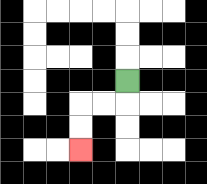{'start': '[5, 3]', 'end': '[3, 6]', 'path_directions': 'D,L,L,D,D', 'path_coordinates': '[[5, 3], [5, 4], [4, 4], [3, 4], [3, 5], [3, 6]]'}